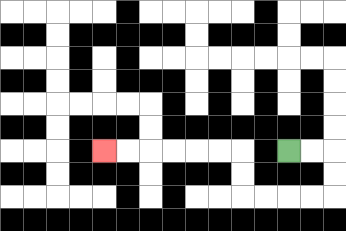{'start': '[12, 6]', 'end': '[4, 6]', 'path_directions': 'R,R,D,D,L,L,L,L,U,U,L,L,L,L,L,L', 'path_coordinates': '[[12, 6], [13, 6], [14, 6], [14, 7], [14, 8], [13, 8], [12, 8], [11, 8], [10, 8], [10, 7], [10, 6], [9, 6], [8, 6], [7, 6], [6, 6], [5, 6], [4, 6]]'}